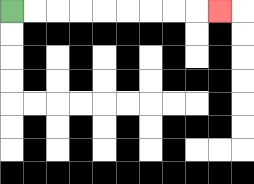{'start': '[0, 0]', 'end': '[9, 0]', 'path_directions': 'R,R,R,R,R,R,R,R,R', 'path_coordinates': '[[0, 0], [1, 0], [2, 0], [3, 0], [4, 0], [5, 0], [6, 0], [7, 0], [8, 0], [9, 0]]'}